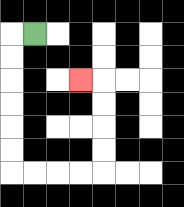{'start': '[1, 1]', 'end': '[3, 3]', 'path_directions': 'L,D,D,D,D,D,D,R,R,R,R,U,U,U,U,L', 'path_coordinates': '[[1, 1], [0, 1], [0, 2], [0, 3], [0, 4], [0, 5], [0, 6], [0, 7], [1, 7], [2, 7], [3, 7], [4, 7], [4, 6], [4, 5], [4, 4], [4, 3], [3, 3]]'}